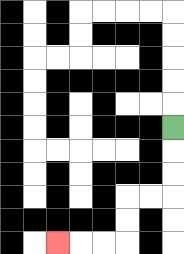{'start': '[7, 5]', 'end': '[2, 10]', 'path_directions': 'D,D,D,L,L,D,D,L,L,L', 'path_coordinates': '[[7, 5], [7, 6], [7, 7], [7, 8], [6, 8], [5, 8], [5, 9], [5, 10], [4, 10], [3, 10], [2, 10]]'}